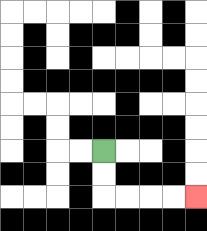{'start': '[4, 6]', 'end': '[8, 8]', 'path_directions': 'D,D,R,R,R,R', 'path_coordinates': '[[4, 6], [4, 7], [4, 8], [5, 8], [6, 8], [7, 8], [8, 8]]'}